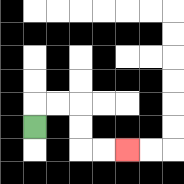{'start': '[1, 5]', 'end': '[5, 6]', 'path_directions': 'U,R,R,D,D,R,R', 'path_coordinates': '[[1, 5], [1, 4], [2, 4], [3, 4], [3, 5], [3, 6], [4, 6], [5, 6]]'}